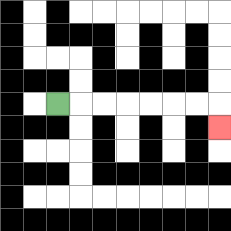{'start': '[2, 4]', 'end': '[9, 5]', 'path_directions': 'R,R,R,R,R,R,R,D', 'path_coordinates': '[[2, 4], [3, 4], [4, 4], [5, 4], [6, 4], [7, 4], [8, 4], [9, 4], [9, 5]]'}